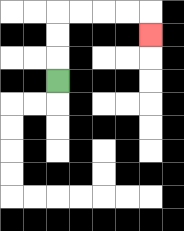{'start': '[2, 3]', 'end': '[6, 1]', 'path_directions': 'U,U,U,R,R,R,R,D', 'path_coordinates': '[[2, 3], [2, 2], [2, 1], [2, 0], [3, 0], [4, 0], [5, 0], [6, 0], [6, 1]]'}